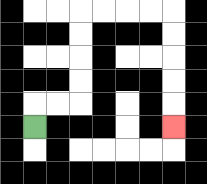{'start': '[1, 5]', 'end': '[7, 5]', 'path_directions': 'U,R,R,U,U,U,U,R,R,R,R,D,D,D,D,D', 'path_coordinates': '[[1, 5], [1, 4], [2, 4], [3, 4], [3, 3], [3, 2], [3, 1], [3, 0], [4, 0], [5, 0], [6, 0], [7, 0], [7, 1], [7, 2], [7, 3], [7, 4], [7, 5]]'}